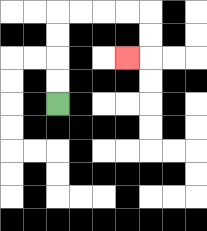{'start': '[2, 4]', 'end': '[5, 2]', 'path_directions': 'U,U,U,U,R,R,R,R,D,D,L', 'path_coordinates': '[[2, 4], [2, 3], [2, 2], [2, 1], [2, 0], [3, 0], [4, 0], [5, 0], [6, 0], [6, 1], [6, 2], [5, 2]]'}